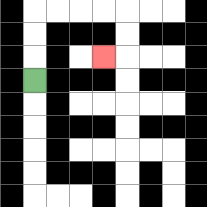{'start': '[1, 3]', 'end': '[4, 2]', 'path_directions': 'U,U,U,R,R,R,R,D,D,L', 'path_coordinates': '[[1, 3], [1, 2], [1, 1], [1, 0], [2, 0], [3, 0], [4, 0], [5, 0], [5, 1], [5, 2], [4, 2]]'}